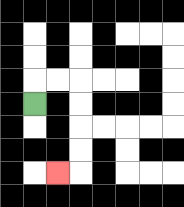{'start': '[1, 4]', 'end': '[2, 7]', 'path_directions': 'U,R,R,D,D,D,D,L', 'path_coordinates': '[[1, 4], [1, 3], [2, 3], [3, 3], [3, 4], [3, 5], [3, 6], [3, 7], [2, 7]]'}